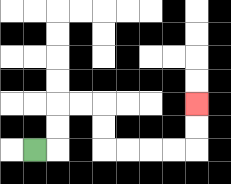{'start': '[1, 6]', 'end': '[8, 4]', 'path_directions': 'R,U,U,R,R,D,D,R,R,R,R,U,U', 'path_coordinates': '[[1, 6], [2, 6], [2, 5], [2, 4], [3, 4], [4, 4], [4, 5], [4, 6], [5, 6], [6, 6], [7, 6], [8, 6], [8, 5], [8, 4]]'}